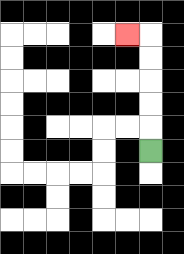{'start': '[6, 6]', 'end': '[5, 1]', 'path_directions': 'U,U,U,U,U,L', 'path_coordinates': '[[6, 6], [6, 5], [6, 4], [6, 3], [6, 2], [6, 1], [5, 1]]'}